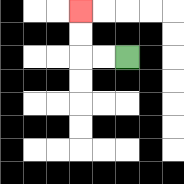{'start': '[5, 2]', 'end': '[3, 0]', 'path_directions': 'L,L,U,U', 'path_coordinates': '[[5, 2], [4, 2], [3, 2], [3, 1], [3, 0]]'}